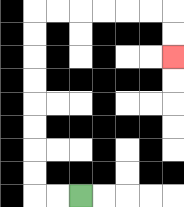{'start': '[3, 8]', 'end': '[7, 2]', 'path_directions': 'L,L,U,U,U,U,U,U,U,U,R,R,R,R,R,R,D,D', 'path_coordinates': '[[3, 8], [2, 8], [1, 8], [1, 7], [1, 6], [1, 5], [1, 4], [1, 3], [1, 2], [1, 1], [1, 0], [2, 0], [3, 0], [4, 0], [5, 0], [6, 0], [7, 0], [7, 1], [7, 2]]'}